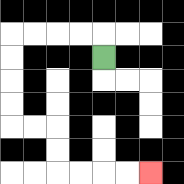{'start': '[4, 2]', 'end': '[6, 7]', 'path_directions': 'U,L,L,L,L,D,D,D,D,R,R,D,D,R,R,R,R', 'path_coordinates': '[[4, 2], [4, 1], [3, 1], [2, 1], [1, 1], [0, 1], [0, 2], [0, 3], [0, 4], [0, 5], [1, 5], [2, 5], [2, 6], [2, 7], [3, 7], [4, 7], [5, 7], [6, 7]]'}